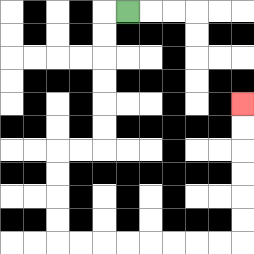{'start': '[5, 0]', 'end': '[10, 4]', 'path_directions': 'L,D,D,D,D,D,D,L,L,D,D,D,D,R,R,R,R,R,R,R,R,U,U,U,U,U,U', 'path_coordinates': '[[5, 0], [4, 0], [4, 1], [4, 2], [4, 3], [4, 4], [4, 5], [4, 6], [3, 6], [2, 6], [2, 7], [2, 8], [2, 9], [2, 10], [3, 10], [4, 10], [5, 10], [6, 10], [7, 10], [8, 10], [9, 10], [10, 10], [10, 9], [10, 8], [10, 7], [10, 6], [10, 5], [10, 4]]'}